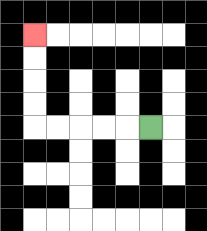{'start': '[6, 5]', 'end': '[1, 1]', 'path_directions': 'L,L,L,L,L,U,U,U,U', 'path_coordinates': '[[6, 5], [5, 5], [4, 5], [3, 5], [2, 5], [1, 5], [1, 4], [1, 3], [1, 2], [1, 1]]'}